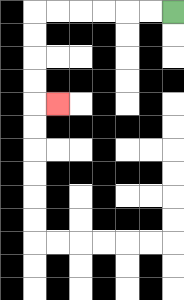{'start': '[7, 0]', 'end': '[2, 4]', 'path_directions': 'L,L,L,L,L,L,D,D,D,D,R', 'path_coordinates': '[[7, 0], [6, 0], [5, 0], [4, 0], [3, 0], [2, 0], [1, 0], [1, 1], [1, 2], [1, 3], [1, 4], [2, 4]]'}